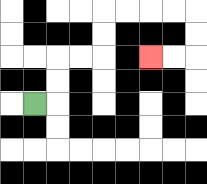{'start': '[1, 4]', 'end': '[6, 2]', 'path_directions': 'R,U,U,R,R,U,U,R,R,R,R,D,D,L,L', 'path_coordinates': '[[1, 4], [2, 4], [2, 3], [2, 2], [3, 2], [4, 2], [4, 1], [4, 0], [5, 0], [6, 0], [7, 0], [8, 0], [8, 1], [8, 2], [7, 2], [6, 2]]'}